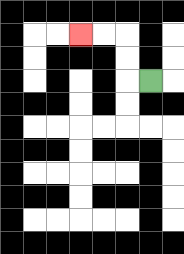{'start': '[6, 3]', 'end': '[3, 1]', 'path_directions': 'L,U,U,L,L', 'path_coordinates': '[[6, 3], [5, 3], [5, 2], [5, 1], [4, 1], [3, 1]]'}